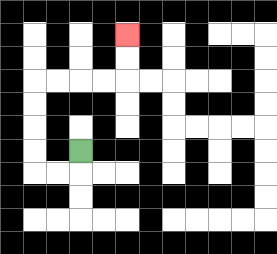{'start': '[3, 6]', 'end': '[5, 1]', 'path_directions': 'D,L,L,U,U,U,U,R,R,R,R,U,U', 'path_coordinates': '[[3, 6], [3, 7], [2, 7], [1, 7], [1, 6], [1, 5], [1, 4], [1, 3], [2, 3], [3, 3], [4, 3], [5, 3], [5, 2], [5, 1]]'}